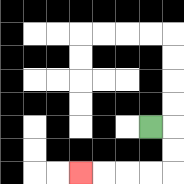{'start': '[6, 5]', 'end': '[3, 7]', 'path_directions': 'R,D,D,L,L,L,L', 'path_coordinates': '[[6, 5], [7, 5], [7, 6], [7, 7], [6, 7], [5, 7], [4, 7], [3, 7]]'}